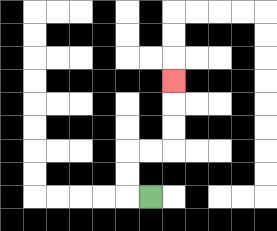{'start': '[6, 8]', 'end': '[7, 3]', 'path_directions': 'L,U,U,R,R,U,U,U', 'path_coordinates': '[[6, 8], [5, 8], [5, 7], [5, 6], [6, 6], [7, 6], [7, 5], [7, 4], [7, 3]]'}